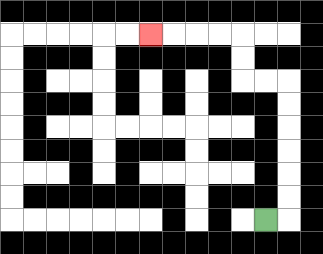{'start': '[11, 9]', 'end': '[6, 1]', 'path_directions': 'R,U,U,U,U,U,U,L,L,U,U,L,L,L,L', 'path_coordinates': '[[11, 9], [12, 9], [12, 8], [12, 7], [12, 6], [12, 5], [12, 4], [12, 3], [11, 3], [10, 3], [10, 2], [10, 1], [9, 1], [8, 1], [7, 1], [6, 1]]'}